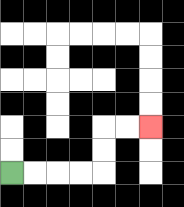{'start': '[0, 7]', 'end': '[6, 5]', 'path_directions': 'R,R,R,R,U,U,R,R', 'path_coordinates': '[[0, 7], [1, 7], [2, 7], [3, 7], [4, 7], [4, 6], [4, 5], [5, 5], [6, 5]]'}